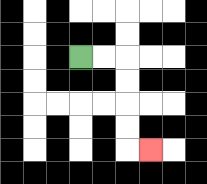{'start': '[3, 2]', 'end': '[6, 6]', 'path_directions': 'R,R,D,D,D,D,R', 'path_coordinates': '[[3, 2], [4, 2], [5, 2], [5, 3], [5, 4], [5, 5], [5, 6], [6, 6]]'}